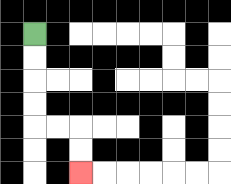{'start': '[1, 1]', 'end': '[3, 7]', 'path_directions': 'D,D,D,D,R,R,D,D', 'path_coordinates': '[[1, 1], [1, 2], [1, 3], [1, 4], [1, 5], [2, 5], [3, 5], [3, 6], [3, 7]]'}